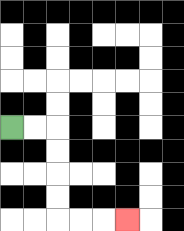{'start': '[0, 5]', 'end': '[5, 9]', 'path_directions': 'R,R,D,D,D,D,R,R,R', 'path_coordinates': '[[0, 5], [1, 5], [2, 5], [2, 6], [2, 7], [2, 8], [2, 9], [3, 9], [4, 9], [5, 9]]'}